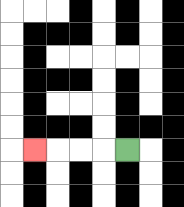{'start': '[5, 6]', 'end': '[1, 6]', 'path_directions': 'L,L,L,L', 'path_coordinates': '[[5, 6], [4, 6], [3, 6], [2, 6], [1, 6]]'}